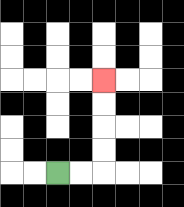{'start': '[2, 7]', 'end': '[4, 3]', 'path_directions': 'R,R,U,U,U,U', 'path_coordinates': '[[2, 7], [3, 7], [4, 7], [4, 6], [4, 5], [4, 4], [4, 3]]'}